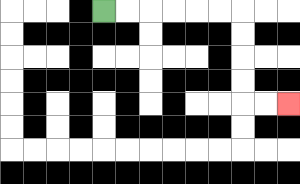{'start': '[4, 0]', 'end': '[12, 4]', 'path_directions': 'R,R,R,R,R,R,D,D,D,D,R,R', 'path_coordinates': '[[4, 0], [5, 0], [6, 0], [7, 0], [8, 0], [9, 0], [10, 0], [10, 1], [10, 2], [10, 3], [10, 4], [11, 4], [12, 4]]'}